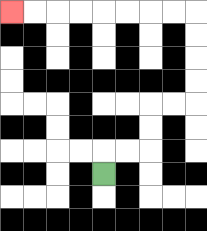{'start': '[4, 7]', 'end': '[0, 0]', 'path_directions': 'U,R,R,U,U,R,R,U,U,U,U,L,L,L,L,L,L,L,L', 'path_coordinates': '[[4, 7], [4, 6], [5, 6], [6, 6], [6, 5], [6, 4], [7, 4], [8, 4], [8, 3], [8, 2], [8, 1], [8, 0], [7, 0], [6, 0], [5, 0], [4, 0], [3, 0], [2, 0], [1, 0], [0, 0]]'}